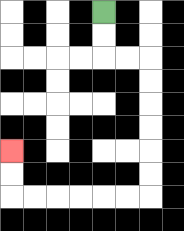{'start': '[4, 0]', 'end': '[0, 6]', 'path_directions': 'D,D,R,R,D,D,D,D,D,D,L,L,L,L,L,L,U,U', 'path_coordinates': '[[4, 0], [4, 1], [4, 2], [5, 2], [6, 2], [6, 3], [6, 4], [6, 5], [6, 6], [6, 7], [6, 8], [5, 8], [4, 8], [3, 8], [2, 8], [1, 8], [0, 8], [0, 7], [0, 6]]'}